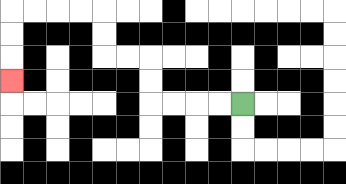{'start': '[10, 4]', 'end': '[0, 3]', 'path_directions': 'L,L,L,L,U,U,L,L,U,U,L,L,L,L,D,D,D', 'path_coordinates': '[[10, 4], [9, 4], [8, 4], [7, 4], [6, 4], [6, 3], [6, 2], [5, 2], [4, 2], [4, 1], [4, 0], [3, 0], [2, 0], [1, 0], [0, 0], [0, 1], [0, 2], [0, 3]]'}